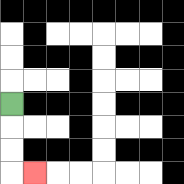{'start': '[0, 4]', 'end': '[1, 7]', 'path_directions': 'D,D,D,R', 'path_coordinates': '[[0, 4], [0, 5], [0, 6], [0, 7], [1, 7]]'}